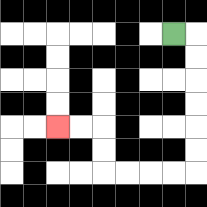{'start': '[7, 1]', 'end': '[2, 5]', 'path_directions': 'R,D,D,D,D,D,D,L,L,L,L,U,U,L,L', 'path_coordinates': '[[7, 1], [8, 1], [8, 2], [8, 3], [8, 4], [8, 5], [8, 6], [8, 7], [7, 7], [6, 7], [5, 7], [4, 7], [4, 6], [4, 5], [3, 5], [2, 5]]'}